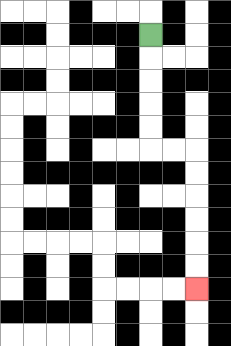{'start': '[6, 1]', 'end': '[8, 12]', 'path_directions': 'D,D,D,D,D,R,R,D,D,D,D,D,D', 'path_coordinates': '[[6, 1], [6, 2], [6, 3], [6, 4], [6, 5], [6, 6], [7, 6], [8, 6], [8, 7], [8, 8], [8, 9], [8, 10], [8, 11], [8, 12]]'}